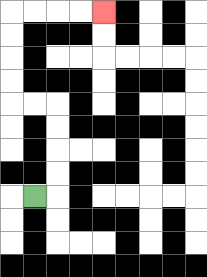{'start': '[1, 8]', 'end': '[4, 0]', 'path_directions': 'R,U,U,U,U,L,L,U,U,U,U,R,R,R,R', 'path_coordinates': '[[1, 8], [2, 8], [2, 7], [2, 6], [2, 5], [2, 4], [1, 4], [0, 4], [0, 3], [0, 2], [0, 1], [0, 0], [1, 0], [2, 0], [3, 0], [4, 0]]'}